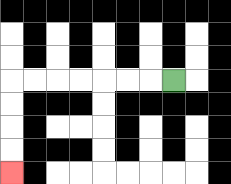{'start': '[7, 3]', 'end': '[0, 7]', 'path_directions': 'L,L,L,L,L,L,L,D,D,D,D', 'path_coordinates': '[[7, 3], [6, 3], [5, 3], [4, 3], [3, 3], [2, 3], [1, 3], [0, 3], [0, 4], [0, 5], [0, 6], [0, 7]]'}